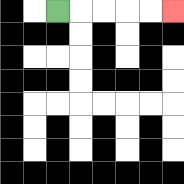{'start': '[2, 0]', 'end': '[7, 0]', 'path_directions': 'R,R,R,R,R', 'path_coordinates': '[[2, 0], [3, 0], [4, 0], [5, 0], [6, 0], [7, 0]]'}